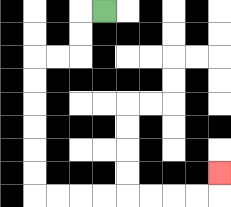{'start': '[4, 0]', 'end': '[9, 7]', 'path_directions': 'L,D,D,L,L,D,D,D,D,D,D,R,R,R,R,R,R,R,R,U', 'path_coordinates': '[[4, 0], [3, 0], [3, 1], [3, 2], [2, 2], [1, 2], [1, 3], [1, 4], [1, 5], [1, 6], [1, 7], [1, 8], [2, 8], [3, 8], [4, 8], [5, 8], [6, 8], [7, 8], [8, 8], [9, 8], [9, 7]]'}